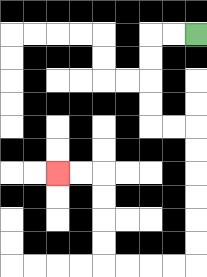{'start': '[8, 1]', 'end': '[2, 7]', 'path_directions': 'L,L,D,D,D,D,R,R,D,D,D,D,D,D,L,L,L,L,U,U,U,U,L,L', 'path_coordinates': '[[8, 1], [7, 1], [6, 1], [6, 2], [6, 3], [6, 4], [6, 5], [7, 5], [8, 5], [8, 6], [8, 7], [8, 8], [8, 9], [8, 10], [8, 11], [7, 11], [6, 11], [5, 11], [4, 11], [4, 10], [4, 9], [4, 8], [4, 7], [3, 7], [2, 7]]'}